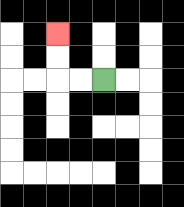{'start': '[4, 3]', 'end': '[2, 1]', 'path_directions': 'L,L,U,U', 'path_coordinates': '[[4, 3], [3, 3], [2, 3], [2, 2], [2, 1]]'}